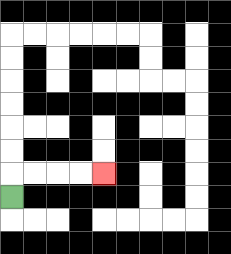{'start': '[0, 8]', 'end': '[4, 7]', 'path_directions': 'U,R,R,R,R', 'path_coordinates': '[[0, 8], [0, 7], [1, 7], [2, 7], [3, 7], [4, 7]]'}